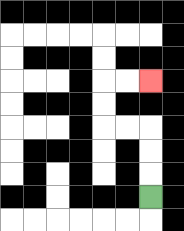{'start': '[6, 8]', 'end': '[6, 3]', 'path_directions': 'U,U,U,L,L,U,U,R,R', 'path_coordinates': '[[6, 8], [6, 7], [6, 6], [6, 5], [5, 5], [4, 5], [4, 4], [4, 3], [5, 3], [6, 3]]'}